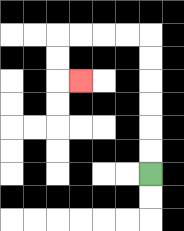{'start': '[6, 7]', 'end': '[3, 3]', 'path_directions': 'U,U,U,U,U,U,L,L,L,L,D,D,R', 'path_coordinates': '[[6, 7], [6, 6], [6, 5], [6, 4], [6, 3], [6, 2], [6, 1], [5, 1], [4, 1], [3, 1], [2, 1], [2, 2], [2, 3], [3, 3]]'}